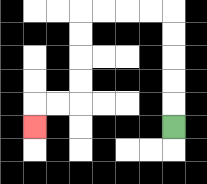{'start': '[7, 5]', 'end': '[1, 5]', 'path_directions': 'U,U,U,U,U,L,L,L,L,D,D,D,D,L,L,D', 'path_coordinates': '[[7, 5], [7, 4], [7, 3], [7, 2], [7, 1], [7, 0], [6, 0], [5, 0], [4, 0], [3, 0], [3, 1], [3, 2], [3, 3], [3, 4], [2, 4], [1, 4], [1, 5]]'}